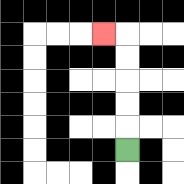{'start': '[5, 6]', 'end': '[4, 1]', 'path_directions': 'U,U,U,U,U,L', 'path_coordinates': '[[5, 6], [5, 5], [5, 4], [5, 3], [5, 2], [5, 1], [4, 1]]'}